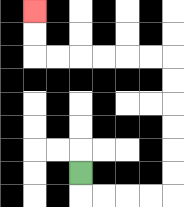{'start': '[3, 7]', 'end': '[1, 0]', 'path_directions': 'D,R,R,R,R,U,U,U,U,U,U,L,L,L,L,L,L,U,U', 'path_coordinates': '[[3, 7], [3, 8], [4, 8], [5, 8], [6, 8], [7, 8], [7, 7], [7, 6], [7, 5], [7, 4], [7, 3], [7, 2], [6, 2], [5, 2], [4, 2], [3, 2], [2, 2], [1, 2], [1, 1], [1, 0]]'}